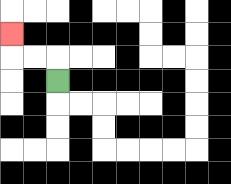{'start': '[2, 3]', 'end': '[0, 1]', 'path_directions': 'U,L,L,U', 'path_coordinates': '[[2, 3], [2, 2], [1, 2], [0, 2], [0, 1]]'}